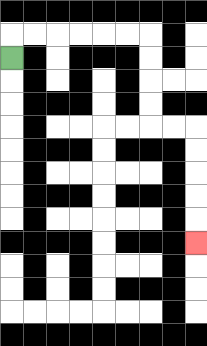{'start': '[0, 2]', 'end': '[8, 10]', 'path_directions': 'U,R,R,R,R,R,R,D,D,D,D,R,R,D,D,D,D,D', 'path_coordinates': '[[0, 2], [0, 1], [1, 1], [2, 1], [3, 1], [4, 1], [5, 1], [6, 1], [6, 2], [6, 3], [6, 4], [6, 5], [7, 5], [8, 5], [8, 6], [8, 7], [8, 8], [8, 9], [8, 10]]'}